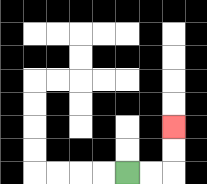{'start': '[5, 7]', 'end': '[7, 5]', 'path_directions': 'R,R,U,U', 'path_coordinates': '[[5, 7], [6, 7], [7, 7], [7, 6], [7, 5]]'}